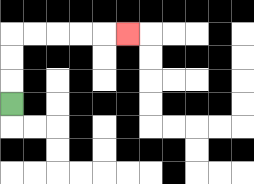{'start': '[0, 4]', 'end': '[5, 1]', 'path_directions': 'U,U,U,R,R,R,R,R', 'path_coordinates': '[[0, 4], [0, 3], [0, 2], [0, 1], [1, 1], [2, 1], [3, 1], [4, 1], [5, 1]]'}